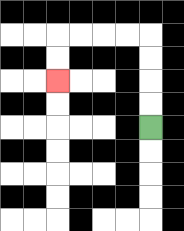{'start': '[6, 5]', 'end': '[2, 3]', 'path_directions': 'U,U,U,U,L,L,L,L,D,D', 'path_coordinates': '[[6, 5], [6, 4], [6, 3], [6, 2], [6, 1], [5, 1], [4, 1], [3, 1], [2, 1], [2, 2], [2, 3]]'}